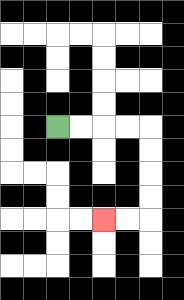{'start': '[2, 5]', 'end': '[4, 9]', 'path_directions': 'R,R,R,R,D,D,D,D,L,L', 'path_coordinates': '[[2, 5], [3, 5], [4, 5], [5, 5], [6, 5], [6, 6], [6, 7], [6, 8], [6, 9], [5, 9], [4, 9]]'}